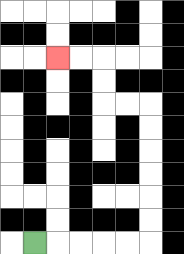{'start': '[1, 10]', 'end': '[2, 2]', 'path_directions': 'R,R,R,R,R,U,U,U,U,U,U,L,L,U,U,L,L', 'path_coordinates': '[[1, 10], [2, 10], [3, 10], [4, 10], [5, 10], [6, 10], [6, 9], [6, 8], [6, 7], [6, 6], [6, 5], [6, 4], [5, 4], [4, 4], [4, 3], [4, 2], [3, 2], [2, 2]]'}